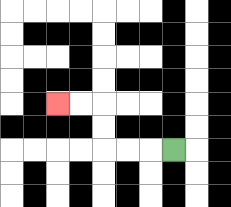{'start': '[7, 6]', 'end': '[2, 4]', 'path_directions': 'L,L,L,U,U,L,L', 'path_coordinates': '[[7, 6], [6, 6], [5, 6], [4, 6], [4, 5], [4, 4], [3, 4], [2, 4]]'}